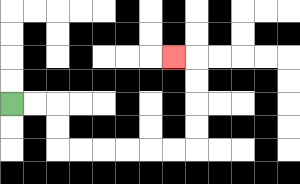{'start': '[0, 4]', 'end': '[7, 2]', 'path_directions': 'R,R,D,D,R,R,R,R,R,R,U,U,U,U,L', 'path_coordinates': '[[0, 4], [1, 4], [2, 4], [2, 5], [2, 6], [3, 6], [4, 6], [5, 6], [6, 6], [7, 6], [8, 6], [8, 5], [8, 4], [8, 3], [8, 2], [7, 2]]'}